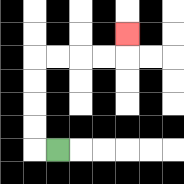{'start': '[2, 6]', 'end': '[5, 1]', 'path_directions': 'L,U,U,U,U,R,R,R,R,U', 'path_coordinates': '[[2, 6], [1, 6], [1, 5], [1, 4], [1, 3], [1, 2], [2, 2], [3, 2], [4, 2], [5, 2], [5, 1]]'}